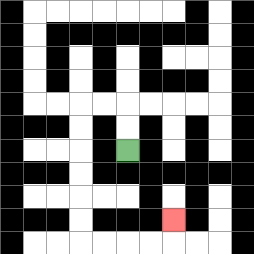{'start': '[5, 6]', 'end': '[7, 9]', 'path_directions': 'U,U,L,L,D,D,D,D,D,D,R,R,R,R,U', 'path_coordinates': '[[5, 6], [5, 5], [5, 4], [4, 4], [3, 4], [3, 5], [3, 6], [3, 7], [3, 8], [3, 9], [3, 10], [4, 10], [5, 10], [6, 10], [7, 10], [7, 9]]'}